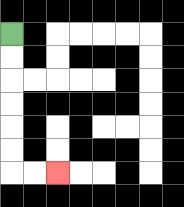{'start': '[0, 1]', 'end': '[2, 7]', 'path_directions': 'D,D,D,D,D,D,R,R', 'path_coordinates': '[[0, 1], [0, 2], [0, 3], [0, 4], [0, 5], [0, 6], [0, 7], [1, 7], [2, 7]]'}